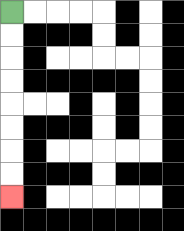{'start': '[0, 0]', 'end': '[0, 8]', 'path_directions': 'D,D,D,D,D,D,D,D', 'path_coordinates': '[[0, 0], [0, 1], [0, 2], [0, 3], [0, 4], [0, 5], [0, 6], [0, 7], [0, 8]]'}